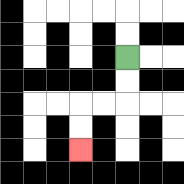{'start': '[5, 2]', 'end': '[3, 6]', 'path_directions': 'D,D,L,L,D,D', 'path_coordinates': '[[5, 2], [5, 3], [5, 4], [4, 4], [3, 4], [3, 5], [3, 6]]'}